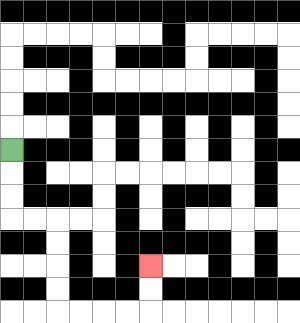{'start': '[0, 6]', 'end': '[6, 11]', 'path_directions': 'D,D,D,R,R,D,D,D,D,R,R,R,R,U,U', 'path_coordinates': '[[0, 6], [0, 7], [0, 8], [0, 9], [1, 9], [2, 9], [2, 10], [2, 11], [2, 12], [2, 13], [3, 13], [4, 13], [5, 13], [6, 13], [6, 12], [6, 11]]'}